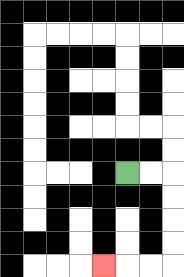{'start': '[5, 7]', 'end': '[4, 11]', 'path_directions': 'R,R,D,D,D,D,L,L,L', 'path_coordinates': '[[5, 7], [6, 7], [7, 7], [7, 8], [7, 9], [7, 10], [7, 11], [6, 11], [5, 11], [4, 11]]'}